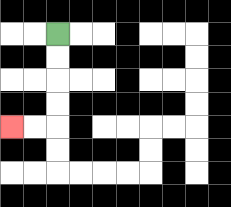{'start': '[2, 1]', 'end': '[0, 5]', 'path_directions': 'D,D,D,D,L,L', 'path_coordinates': '[[2, 1], [2, 2], [2, 3], [2, 4], [2, 5], [1, 5], [0, 5]]'}